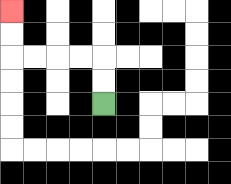{'start': '[4, 4]', 'end': '[0, 0]', 'path_directions': 'U,U,L,L,L,L,U,U', 'path_coordinates': '[[4, 4], [4, 3], [4, 2], [3, 2], [2, 2], [1, 2], [0, 2], [0, 1], [0, 0]]'}